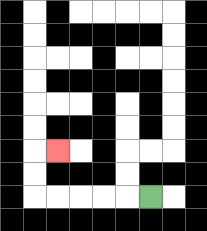{'start': '[6, 8]', 'end': '[2, 6]', 'path_directions': 'L,L,L,L,L,U,U,R', 'path_coordinates': '[[6, 8], [5, 8], [4, 8], [3, 8], [2, 8], [1, 8], [1, 7], [1, 6], [2, 6]]'}